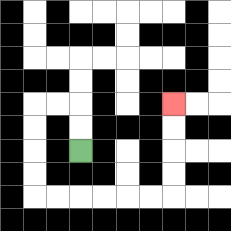{'start': '[3, 6]', 'end': '[7, 4]', 'path_directions': 'U,U,L,L,D,D,D,D,R,R,R,R,R,R,U,U,U,U', 'path_coordinates': '[[3, 6], [3, 5], [3, 4], [2, 4], [1, 4], [1, 5], [1, 6], [1, 7], [1, 8], [2, 8], [3, 8], [4, 8], [5, 8], [6, 8], [7, 8], [7, 7], [7, 6], [7, 5], [7, 4]]'}